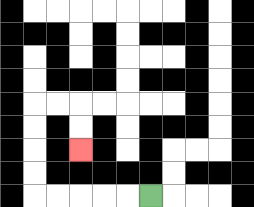{'start': '[6, 8]', 'end': '[3, 6]', 'path_directions': 'L,L,L,L,L,U,U,U,U,R,R,D,D', 'path_coordinates': '[[6, 8], [5, 8], [4, 8], [3, 8], [2, 8], [1, 8], [1, 7], [1, 6], [1, 5], [1, 4], [2, 4], [3, 4], [3, 5], [3, 6]]'}